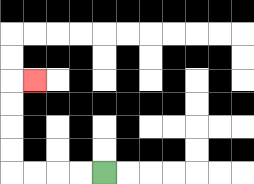{'start': '[4, 7]', 'end': '[1, 3]', 'path_directions': 'L,L,L,L,U,U,U,U,R', 'path_coordinates': '[[4, 7], [3, 7], [2, 7], [1, 7], [0, 7], [0, 6], [0, 5], [0, 4], [0, 3], [1, 3]]'}